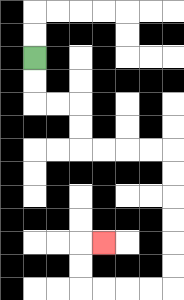{'start': '[1, 2]', 'end': '[4, 10]', 'path_directions': 'D,D,R,R,D,D,R,R,R,R,D,D,D,D,D,D,L,L,L,L,U,U,R', 'path_coordinates': '[[1, 2], [1, 3], [1, 4], [2, 4], [3, 4], [3, 5], [3, 6], [4, 6], [5, 6], [6, 6], [7, 6], [7, 7], [7, 8], [7, 9], [7, 10], [7, 11], [7, 12], [6, 12], [5, 12], [4, 12], [3, 12], [3, 11], [3, 10], [4, 10]]'}